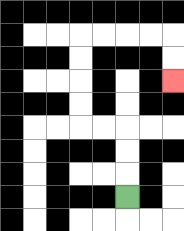{'start': '[5, 8]', 'end': '[7, 3]', 'path_directions': 'U,U,U,L,L,U,U,U,U,R,R,R,R,D,D', 'path_coordinates': '[[5, 8], [5, 7], [5, 6], [5, 5], [4, 5], [3, 5], [3, 4], [3, 3], [3, 2], [3, 1], [4, 1], [5, 1], [6, 1], [7, 1], [7, 2], [7, 3]]'}